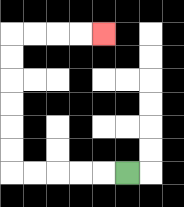{'start': '[5, 7]', 'end': '[4, 1]', 'path_directions': 'L,L,L,L,L,U,U,U,U,U,U,R,R,R,R', 'path_coordinates': '[[5, 7], [4, 7], [3, 7], [2, 7], [1, 7], [0, 7], [0, 6], [0, 5], [0, 4], [0, 3], [0, 2], [0, 1], [1, 1], [2, 1], [3, 1], [4, 1]]'}